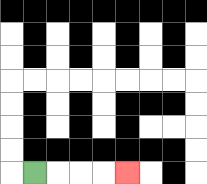{'start': '[1, 7]', 'end': '[5, 7]', 'path_directions': 'R,R,R,R', 'path_coordinates': '[[1, 7], [2, 7], [3, 7], [4, 7], [5, 7]]'}